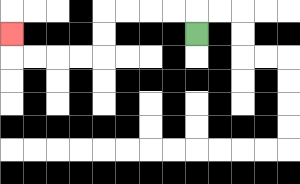{'start': '[8, 1]', 'end': '[0, 1]', 'path_directions': 'U,L,L,L,L,D,D,L,L,L,L,U', 'path_coordinates': '[[8, 1], [8, 0], [7, 0], [6, 0], [5, 0], [4, 0], [4, 1], [4, 2], [3, 2], [2, 2], [1, 2], [0, 2], [0, 1]]'}